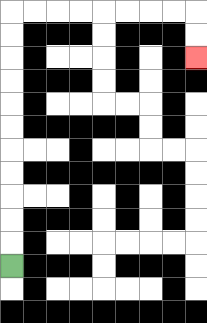{'start': '[0, 11]', 'end': '[8, 2]', 'path_directions': 'U,U,U,U,U,U,U,U,U,U,U,R,R,R,R,R,R,R,R,D,D', 'path_coordinates': '[[0, 11], [0, 10], [0, 9], [0, 8], [0, 7], [0, 6], [0, 5], [0, 4], [0, 3], [0, 2], [0, 1], [0, 0], [1, 0], [2, 0], [3, 0], [4, 0], [5, 0], [6, 0], [7, 0], [8, 0], [8, 1], [8, 2]]'}